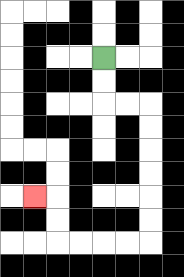{'start': '[4, 2]', 'end': '[1, 8]', 'path_directions': 'D,D,R,R,D,D,D,D,D,D,L,L,L,L,U,U,L', 'path_coordinates': '[[4, 2], [4, 3], [4, 4], [5, 4], [6, 4], [6, 5], [6, 6], [6, 7], [6, 8], [6, 9], [6, 10], [5, 10], [4, 10], [3, 10], [2, 10], [2, 9], [2, 8], [1, 8]]'}